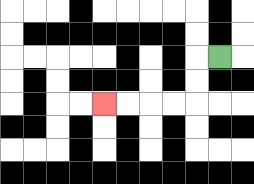{'start': '[9, 2]', 'end': '[4, 4]', 'path_directions': 'L,D,D,L,L,L,L', 'path_coordinates': '[[9, 2], [8, 2], [8, 3], [8, 4], [7, 4], [6, 4], [5, 4], [4, 4]]'}